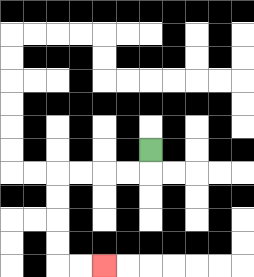{'start': '[6, 6]', 'end': '[4, 11]', 'path_directions': 'D,L,L,L,L,D,D,D,D,R,R', 'path_coordinates': '[[6, 6], [6, 7], [5, 7], [4, 7], [3, 7], [2, 7], [2, 8], [2, 9], [2, 10], [2, 11], [3, 11], [4, 11]]'}